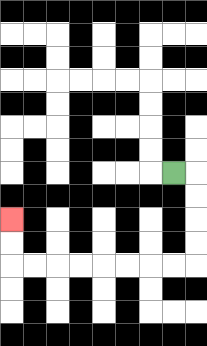{'start': '[7, 7]', 'end': '[0, 9]', 'path_directions': 'R,D,D,D,D,L,L,L,L,L,L,L,L,U,U', 'path_coordinates': '[[7, 7], [8, 7], [8, 8], [8, 9], [8, 10], [8, 11], [7, 11], [6, 11], [5, 11], [4, 11], [3, 11], [2, 11], [1, 11], [0, 11], [0, 10], [0, 9]]'}